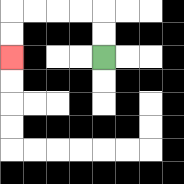{'start': '[4, 2]', 'end': '[0, 2]', 'path_directions': 'U,U,L,L,L,L,D,D', 'path_coordinates': '[[4, 2], [4, 1], [4, 0], [3, 0], [2, 0], [1, 0], [0, 0], [0, 1], [0, 2]]'}